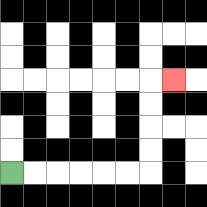{'start': '[0, 7]', 'end': '[7, 3]', 'path_directions': 'R,R,R,R,R,R,U,U,U,U,R', 'path_coordinates': '[[0, 7], [1, 7], [2, 7], [3, 7], [4, 7], [5, 7], [6, 7], [6, 6], [6, 5], [6, 4], [6, 3], [7, 3]]'}